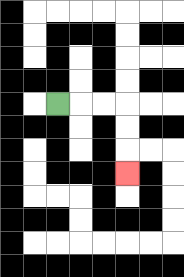{'start': '[2, 4]', 'end': '[5, 7]', 'path_directions': 'R,R,R,D,D,D', 'path_coordinates': '[[2, 4], [3, 4], [4, 4], [5, 4], [5, 5], [5, 6], [5, 7]]'}